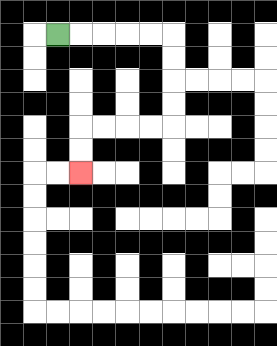{'start': '[2, 1]', 'end': '[3, 7]', 'path_directions': 'R,R,R,R,R,D,D,D,D,L,L,L,L,D,D', 'path_coordinates': '[[2, 1], [3, 1], [4, 1], [5, 1], [6, 1], [7, 1], [7, 2], [7, 3], [7, 4], [7, 5], [6, 5], [5, 5], [4, 5], [3, 5], [3, 6], [3, 7]]'}